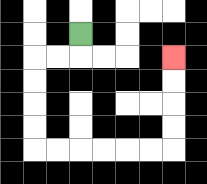{'start': '[3, 1]', 'end': '[7, 2]', 'path_directions': 'D,L,L,D,D,D,D,R,R,R,R,R,R,U,U,U,U', 'path_coordinates': '[[3, 1], [3, 2], [2, 2], [1, 2], [1, 3], [1, 4], [1, 5], [1, 6], [2, 6], [3, 6], [4, 6], [5, 6], [6, 6], [7, 6], [7, 5], [7, 4], [7, 3], [7, 2]]'}